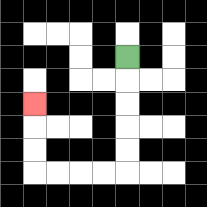{'start': '[5, 2]', 'end': '[1, 4]', 'path_directions': 'D,D,D,D,D,L,L,L,L,U,U,U', 'path_coordinates': '[[5, 2], [5, 3], [5, 4], [5, 5], [5, 6], [5, 7], [4, 7], [3, 7], [2, 7], [1, 7], [1, 6], [1, 5], [1, 4]]'}